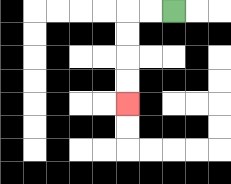{'start': '[7, 0]', 'end': '[5, 4]', 'path_directions': 'L,L,D,D,D,D', 'path_coordinates': '[[7, 0], [6, 0], [5, 0], [5, 1], [5, 2], [5, 3], [5, 4]]'}